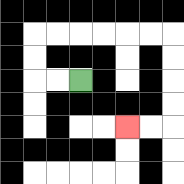{'start': '[3, 3]', 'end': '[5, 5]', 'path_directions': 'L,L,U,U,R,R,R,R,R,R,D,D,D,D,L,L', 'path_coordinates': '[[3, 3], [2, 3], [1, 3], [1, 2], [1, 1], [2, 1], [3, 1], [4, 1], [5, 1], [6, 1], [7, 1], [7, 2], [7, 3], [7, 4], [7, 5], [6, 5], [5, 5]]'}